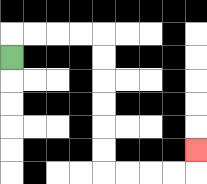{'start': '[0, 2]', 'end': '[8, 6]', 'path_directions': 'U,R,R,R,R,D,D,D,D,D,D,R,R,R,R,U', 'path_coordinates': '[[0, 2], [0, 1], [1, 1], [2, 1], [3, 1], [4, 1], [4, 2], [4, 3], [4, 4], [4, 5], [4, 6], [4, 7], [5, 7], [6, 7], [7, 7], [8, 7], [8, 6]]'}